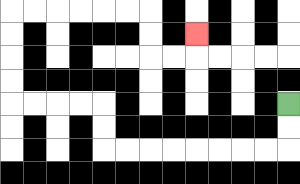{'start': '[12, 4]', 'end': '[8, 1]', 'path_directions': 'D,D,L,L,L,L,L,L,L,L,U,U,L,L,L,L,U,U,U,U,R,R,R,R,R,R,D,D,R,R,U', 'path_coordinates': '[[12, 4], [12, 5], [12, 6], [11, 6], [10, 6], [9, 6], [8, 6], [7, 6], [6, 6], [5, 6], [4, 6], [4, 5], [4, 4], [3, 4], [2, 4], [1, 4], [0, 4], [0, 3], [0, 2], [0, 1], [0, 0], [1, 0], [2, 0], [3, 0], [4, 0], [5, 0], [6, 0], [6, 1], [6, 2], [7, 2], [8, 2], [8, 1]]'}